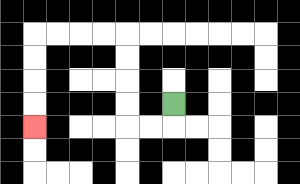{'start': '[7, 4]', 'end': '[1, 5]', 'path_directions': 'D,L,L,U,U,U,U,L,L,L,L,D,D,D,D', 'path_coordinates': '[[7, 4], [7, 5], [6, 5], [5, 5], [5, 4], [5, 3], [5, 2], [5, 1], [4, 1], [3, 1], [2, 1], [1, 1], [1, 2], [1, 3], [1, 4], [1, 5]]'}